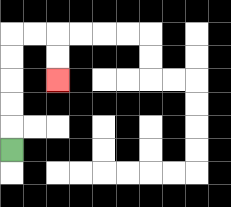{'start': '[0, 6]', 'end': '[2, 3]', 'path_directions': 'U,U,U,U,U,R,R,D,D', 'path_coordinates': '[[0, 6], [0, 5], [0, 4], [0, 3], [0, 2], [0, 1], [1, 1], [2, 1], [2, 2], [2, 3]]'}